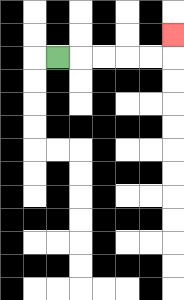{'start': '[2, 2]', 'end': '[7, 1]', 'path_directions': 'R,R,R,R,R,U', 'path_coordinates': '[[2, 2], [3, 2], [4, 2], [5, 2], [6, 2], [7, 2], [7, 1]]'}